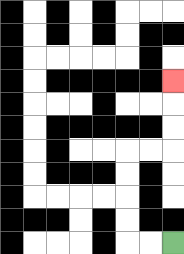{'start': '[7, 10]', 'end': '[7, 3]', 'path_directions': 'L,L,U,U,U,U,R,R,U,U,U', 'path_coordinates': '[[7, 10], [6, 10], [5, 10], [5, 9], [5, 8], [5, 7], [5, 6], [6, 6], [7, 6], [7, 5], [7, 4], [7, 3]]'}